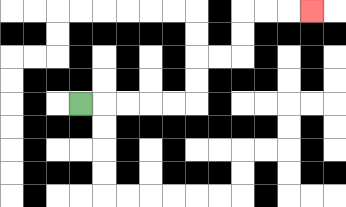{'start': '[3, 4]', 'end': '[13, 0]', 'path_directions': 'R,R,R,R,R,U,U,R,R,U,U,R,R,R', 'path_coordinates': '[[3, 4], [4, 4], [5, 4], [6, 4], [7, 4], [8, 4], [8, 3], [8, 2], [9, 2], [10, 2], [10, 1], [10, 0], [11, 0], [12, 0], [13, 0]]'}